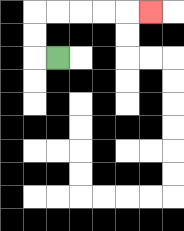{'start': '[2, 2]', 'end': '[6, 0]', 'path_directions': 'L,U,U,R,R,R,R,R', 'path_coordinates': '[[2, 2], [1, 2], [1, 1], [1, 0], [2, 0], [3, 0], [4, 0], [5, 0], [6, 0]]'}